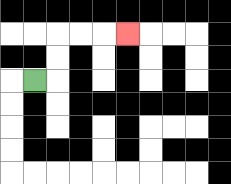{'start': '[1, 3]', 'end': '[5, 1]', 'path_directions': 'R,U,U,R,R,R', 'path_coordinates': '[[1, 3], [2, 3], [2, 2], [2, 1], [3, 1], [4, 1], [5, 1]]'}